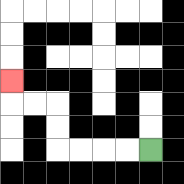{'start': '[6, 6]', 'end': '[0, 3]', 'path_directions': 'L,L,L,L,U,U,L,L,U', 'path_coordinates': '[[6, 6], [5, 6], [4, 6], [3, 6], [2, 6], [2, 5], [2, 4], [1, 4], [0, 4], [0, 3]]'}